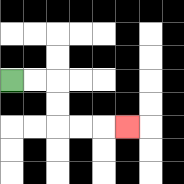{'start': '[0, 3]', 'end': '[5, 5]', 'path_directions': 'R,R,D,D,R,R,R', 'path_coordinates': '[[0, 3], [1, 3], [2, 3], [2, 4], [2, 5], [3, 5], [4, 5], [5, 5]]'}